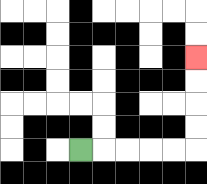{'start': '[3, 6]', 'end': '[8, 2]', 'path_directions': 'R,R,R,R,R,U,U,U,U', 'path_coordinates': '[[3, 6], [4, 6], [5, 6], [6, 6], [7, 6], [8, 6], [8, 5], [8, 4], [8, 3], [8, 2]]'}